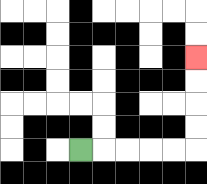{'start': '[3, 6]', 'end': '[8, 2]', 'path_directions': 'R,R,R,R,R,U,U,U,U', 'path_coordinates': '[[3, 6], [4, 6], [5, 6], [6, 6], [7, 6], [8, 6], [8, 5], [8, 4], [8, 3], [8, 2]]'}